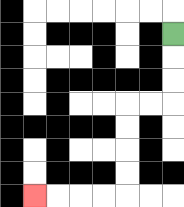{'start': '[7, 1]', 'end': '[1, 8]', 'path_directions': 'D,D,D,L,L,D,D,D,D,L,L,L,L', 'path_coordinates': '[[7, 1], [7, 2], [7, 3], [7, 4], [6, 4], [5, 4], [5, 5], [5, 6], [5, 7], [5, 8], [4, 8], [3, 8], [2, 8], [1, 8]]'}